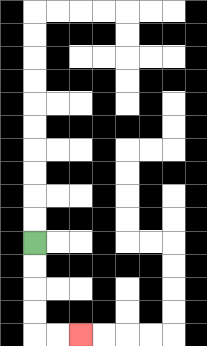{'start': '[1, 10]', 'end': '[3, 14]', 'path_directions': 'D,D,D,D,R,R', 'path_coordinates': '[[1, 10], [1, 11], [1, 12], [1, 13], [1, 14], [2, 14], [3, 14]]'}